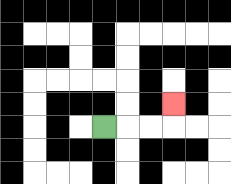{'start': '[4, 5]', 'end': '[7, 4]', 'path_directions': 'R,R,R,U', 'path_coordinates': '[[4, 5], [5, 5], [6, 5], [7, 5], [7, 4]]'}